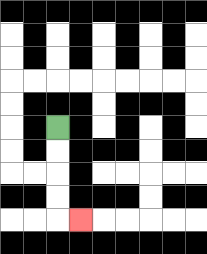{'start': '[2, 5]', 'end': '[3, 9]', 'path_directions': 'D,D,D,D,R', 'path_coordinates': '[[2, 5], [2, 6], [2, 7], [2, 8], [2, 9], [3, 9]]'}